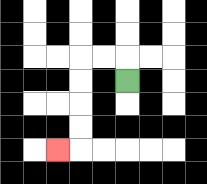{'start': '[5, 3]', 'end': '[2, 6]', 'path_directions': 'U,L,L,D,D,D,D,L', 'path_coordinates': '[[5, 3], [5, 2], [4, 2], [3, 2], [3, 3], [3, 4], [3, 5], [3, 6], [2, 6]]'}